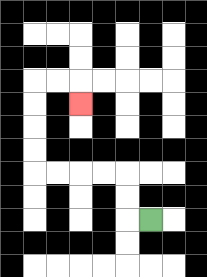{'start': '[6, 9]', 'end': '[3, 4]', 'path_directions': 'L,U,U,L,L,L,L,U,U,U,U,R,R,D', 'path_coordinates': '[[6, 9], [5, 9], [5, 8], [5, 7], [4, 7], [3, 7], [2, 7], [1, 7], [1, 6], [1, 5], [1, 4], [1, 3], [2, 3], [3, 3], [3, 4]]'}